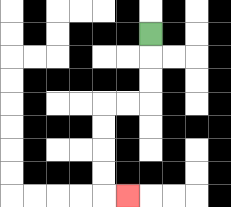{'start': '[6, 1]', 'end': '[5, 8]', 'path_directions': 'D,D,D,L,L,D,D,D,D,R', 'path_coordinates': '[[6, 1], [6, 2], [6, 3], [6, 4], [5, 4], [4, 4], [4, 5], [4, 6], [4, 7], [4, 8], [5, 8]]'}